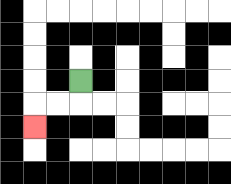{'start': '[3, 3]', 'end': '[1, 5]', 'path_directions': 'D,L,L,D', 'path_coordinates': '[[3, 3], [3, 4], [2, 4], [1, 4], [1, 5]]'}